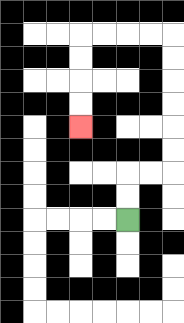{'start': '[5, 9]', 'end': '[3, 5]', 'path_directions': 'U,U,R,R,U,U,U,U,U,U,L,L,L,L,D,D,D,D', 'path_coordinates': '[[5, 9], [5, 8], [5, 7], [6, 7], [7, 7], [7, 6], [7, 5], [7, 4], [7, 3], [7, 2], [7, 1], [6, 1], [5, 1], [4, 1], [3, 1], [3, 2], [3, 3], [3, 4], [3, 5]]'}